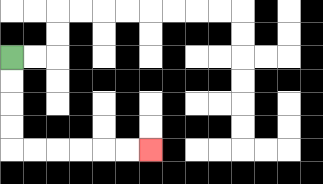{'start': '[0, 2]', 'end': '[6, 6]', 'path_directions': 'D,D,D,D,R,R,R,R,R,R', 'path_coordinates': '[[0, 2], [0, 3], [0, 4], [0, 5], [0, 6], [1, 6], [2, 6], [3, 6], [4, 6], [5, 6], [6, 6]]'}